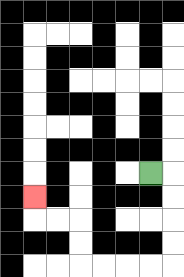{'start': '[6, 7]', 'end': '[1, 8]', 'path_directions': 'R,D,D,D,D,L,L,L,L,U,U,L,L,U', 'path_coordinates': '[[6, 7], [7, 7], [7, 8], [7, 9], [7, 10], [7, 11], [6, 11], [5, 11], [4, 11], [3, 11], [3, 10], [3, 9], [2, 9], [1, 9], [1, 8]]'}